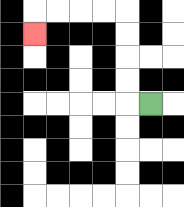{'start': '[6, 4]', 'end': '[1, 1]', 'path_directions': 'L,U,U,U,U,L,L,L,L,D', 'path_coordinates': '[[6, 4], [5, 4], [5, 3], [5, 2], [5, 1], [5, 0], [4, 0], [3, 0], [2, 0], [1, 0], [1, 1]]'}